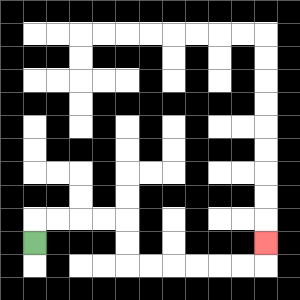{'start': '[1, 10]', 'end': '[11, 10]', 'path_directions': 'U,R,R,R,R,D,D,R,R,R,R,R,R,U', 'path_coordinates': '[[1, 10], [1, 9], [2, 9], [3, 9], [4, 9], [5, 9], [5, 10], [5, 11], [6, 11], [7, 11], [8, 11], [9, 11], [10, 11], [11, 11], [11, 10]]'}